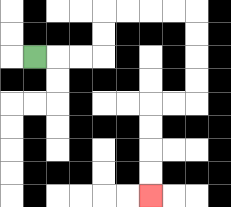{'start': '[1, 2]', 'end': '[6, 8]', 'path_directions': 'R,R,R,U,U,R,R,R,R,D,D,D,D,L,L,D,D,D,D', 'path_coordinates': '[[1, 2], [2, 2], [3, 2], [4, 2], [4, 1], [4, 0], [5, 0], [6, 0], [7, 0], [8, 0], [8, 1], [8, 2], [8, 3], [8, 4], [7, 4], [6, 4], [6, 5], [6, 6], [6, 7], [6, 8]]'}